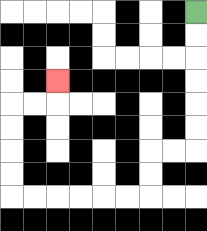{'start': '[8, 0]', 'end': '[2, 3]', 'path_directions': 'D,D,D,D,D,D,L,L,D,D,L,L,L,L,L,L,U,U,U,U,R,R,U', 'path_coordinates': '[[8, 0], [8, 1], [8, 2], [8, 3], [8, 4], [8, 5], [8, 6], [7, 6], [6, 6], [6, 7], [6, 8], [5, 8], [4, 8], [3, 8], [2, 8], [1, 8], [0, 8], [0, 7], [0, 6], [0, 5], [0, 4], [1, 4], [2, 4], [2, 3]]'}